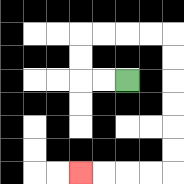{'start': '[5, 3]', 'end': '[3, 7]', 'path_directions': 'L,L,U,U,R,R,R,R,D,D,D,D,D,D,L,L,L,L', 'path_coordinates': '[[5, 3], [4, 3], [3, 3], [3, 2], [3, 1], [4, 1], [5, 1], [6, 1], [7, 1], [7, 2], [7, 3], [7, 4], [7, 5], [7, 6], [7, 7], [6, 7], [5, 7], [4, 7], [3, 7]]'}